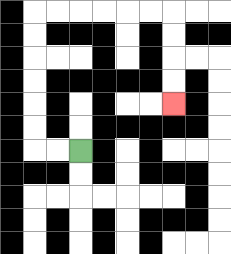{'start': '[3, 6]', 'end': '[7, 4]', 'path_directions': 'L,L,U,U,U,U,U,U,R,R,R,R,R,R,D,D,D,D', 'path_coordinates': '[[3, 6], [2, 6], [1, 6], [1, 5], [1, 4], [1, 3], [1, 2], [1, 1], [1, 0], [2, 0], [3, 0], [4, 0], [5, 0], [6, 0], [7, 0], [7, 1], [7, 2], [7, 3], [7, 4]]'}